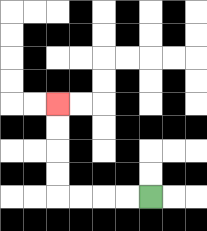{'start': '[6, 8]', 'end': '[2, 4]', 'path_directions': 'L,L,L,L,U,U,U,U', 'path_coordinates': '[[6, 8], [5, 8], [4, 8], [3, 8], [2, 8], [2, 7], [2, 6], [2, 5], [2, 4]]'}